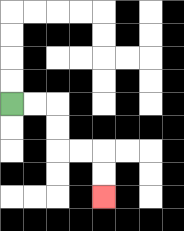{'start': '[0, 4]', 'end': '[4, 8]', 'path_directions': 'R,R,D,D,R,R,D,D', 'path_coordinates': '[[0, 4], [1, 4], [2, 4], [2, 5], [2, 6], [3, 6], [4, 6], [4, 7], [4, 8]]'}